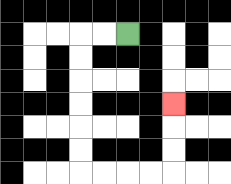{'start': '[5, 1]', 'end': '[7, 4]', 'path_directions': 'L,L,D,D,D,D,D,D,R,R,R,R,U,U,U', 'path_coordinates': '[[5, 1], [4, 1], [3, 1], [3, 2], [3, 3], [3, 4], [3, 5], [3, 6], [3, 7], [4, 7], [5, 7], [6, 7], [7, 7], [7, 6], [7, 5], [7, 4]]'}